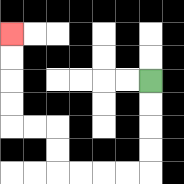{'start': '[6, 3]', 'end': '[0, 1]', 'path_directions': 'D,D,D,D,L,L,L,L,U,U,L,L,U,U,U,U', 'path_coordinates': '[[6, 3], [6, 4], [6, 5], [6, 6], [6, 7], [5, 7], [4, 7], [3, 7], [2, 7], [2, 6], [2, 5], [1, 5], [0, 5], [0, 4], [0, 3], [0, 2], [0, 1]]'}